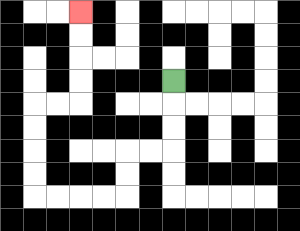{'start': '[7, 3]', 'end': '[3, 0]', 'path_directions': 'D,D,D,L,L,D,D,L,L,L,L,U,U,U,U,R,R,U,U,U,U', 'path_coordinates': '[[7, 3], [7, 4], [7, 5], [7, 6], [6, 6], [5, 6], [5, 7], [5, 8], [4, 8], [3, 8], [2, 8], [1, 8], [1, 7], [1, 6], [1, 5], [1, 4], [2, 4], [3, 4], [3, 3], [3, 2], [3, 1], [3, 0]]'}